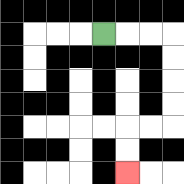{'start': '[4, 1]', 'end': '[5, 7]', 'path_directions': 'R,R,R,D,D,D,D,L,L,D,D', 'path_coordinates': '[[4, 1], [5, 1], [6, 1], [7, 1], [7, 2], [7, 3], [7, 4], [7, 5], [6, 5], [5, 5], [5, 6], [5, 7]]'}